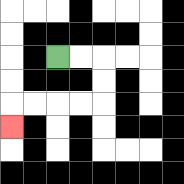{'start': '[2, 2]', 'end': '[0, 5]', 'path_directions': 'R,R,D,D,L,L,L,L,D', 'path_coordinates': '[[2, 2], [3, 2], [4, 2], [4, 3], [4, 4], [3, 4], [2, 4], [1, 4], [0, 4], [0, 5]]'}